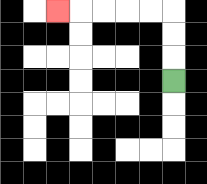{'start': '[7, 3]', 'end': '[2, 0]', 'path_directions': 'U,U,U,L,L,L,L,L', 'path_coordinates': '[[7, 3], [7, 2], [7, 1], [7, 0], [6, 0], [5, 0], [4, 0], [3, 0], [2, 0]]'}